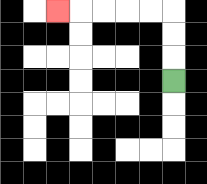{'start': '[7, 3]', 'end': '[2, 0]', 'path_directions': 'U,U,U,L,L,L,L,L', 'path_coordinates': '[[7, 3], [7, 2], [7, 1], [7, 0], [6, 0], [5, 0], [4, 0], [3, 0], [2, 0]]'}